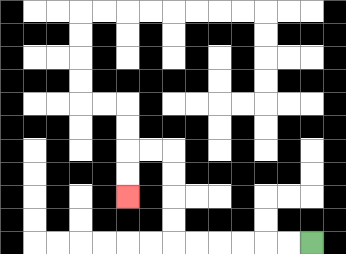{'start': '[13, 10]', 'end': '[5, 8]', 'path_directions': 'L,L,L,L,L,L,U,U,U,U,L,L,D,D', 'path_coordinates': '[[13, 10], [12, 10], [11, 10], [10, 10], [9, 10], [8, 10], [7, 10], [7, 9], [7, 8], [7, 7], [7, 6], [6, 6], [5, 6], [5, 7], [5, 8]]'}